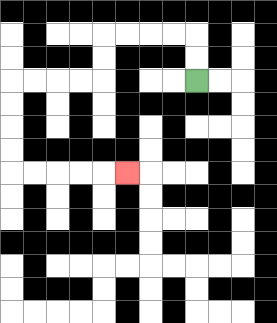{'start': '[8, 3]', 'end': '[5, 7]', 'path_directions': 'U,U,L,L,L,L,D,D,L,L,L,L,D,D,D,D,R,R,R,R,R', 'path_coordinates': '[[8, 3], [8, 2], [8, 1], [7, 1], [6, 1], [5, 1], [4, 1], [4, 2], [4, 3], [3, 3], [2, 3], [1, 3], [0, 3], [0, 4], [0, 5], [0, 6], [0, 7], [1, 7], [2, 7], [3, 7], [4, 7], [5, 7]]'}